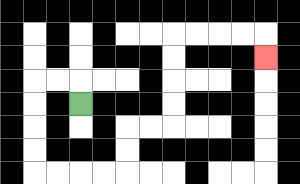{'start': '[3, 4]', 'end': '[11, 2]', 'path_directions': 'U,L,L,D,D,D,D,R,R,R,R,U,U,R,R,U,U,U,U,R,R,R,R,D', 'path_coordinates': '[[3, 4], [3, 3], [2, 3], [1, 3], [1, 4], [1, 5], [1, 6], [1, 7], [2, 7], [3, 7], [4, 7], [5, 7], [5, 6], [5, 5], [6, 5], [7, 5], [7, 4], [7, 3], [7, 2], [7, 1], [8, 1], [9, 1], [10, 1], [11, 1], [11, 2]]'}